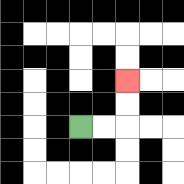{'start': '[3, 5]', 'end': '[5, 3]', 'path_directions': 'R,R,U,U', 'path_coordinates': '[[3, 5], [4, 5], [5, 5], [5, 4], [5, 3]]'}